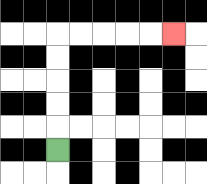{'start': '[2, 6]', 'end': '[7, 1]', 'path_directions': 'U,U,U,U,U,R,R,R,R,R', 'path_coordinates': '[[2, 6], [2, 5], [2, 4], [2, 3], [2, 2], [2, 1], [3, 1], [4, 1], [5, 1], [6, 1], [7, 1]]'}